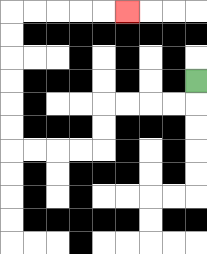{'start': '[8, 3]', 'end': '[5, 0]', 'path_directions': 'D,L,L,L,L,D,D,L,L,L,L,U,U,U,U,U,U,R,R,R,R,R', 'path_coordinates': '[[8, 3], [8, 4], [7, 4], [6, 4], [5, 4], [4, 4], [4, 5], [4, 6], [3, 6], [2, 6], [1, 6], [0, 6], [0, 5], [0, 4], [0, 3], [0, 2], [0, 1], [0, 0], [1, 0], [2, 0], [3, 0], [4, 0], [5, 0]]'}